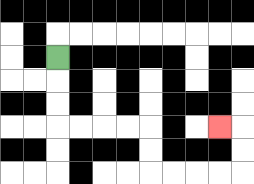{'start': '[2, 2]', 'end': '[9, 5]', 'path_directions': 'D,D,D,R,R,R,R,D,D,R,R,R,R,U,U,L', 'path_coordinates': '[[2, 2], [2, 3], [2, 4], [2, 5], [3, 5], [4, 5], [5, 5], [6, 5], [6, 6], [6, 7], [7, 7], [8, 7], [9, 7], [10, 7], [10, 6], [10, 5], [9, 5]]'}